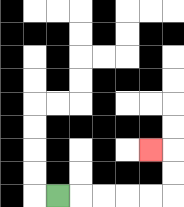{'start': '[2, 8]', 'end': '[6, 6]', 'path_directions': 'R,R,R,R,R,U,U,L', 'path_coordinates': '[[2, 8], [3, 8], [4, 8], [5, 8], [6, 8], [7, 8], [7, 7], [7, 6], [6, 6]]'}